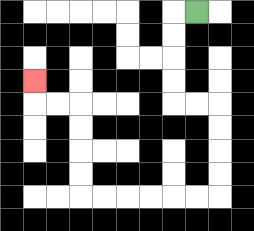{'start': '[8, 0]', 'end': '[1, 3]', 'path_directions': 'L,D,D,D,D,R,R,D,D,D,D,L,L,L,L,L,L,U,U,U,U,L,L,U', 'path_coordinates': '[[8, 0], [7, 0], [7, 1], [7, 2], [7, 3], [7, 4], [8, 4], [9, 4], [9, 5], [9, 6], [9, 7], [9, 8], [8, 8], [7, 8], [6, 8], [5, 8], [4, 8], [3, 8], [3, 7], [3, 6], [3, 5], [3, 4], [2, 4], [1, 4], [1, 3]]'}